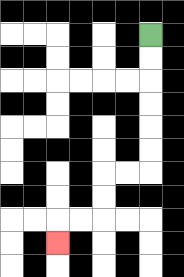{'start': '[6, 1]', 'end': '[2, 10]', 'path_directions': 'D,D,D,D,D,D,L,L,D,D,L,L,D', 'path_coordinates': '[[6, 1], [6, 2], [6, 3], [6, 4], [6, 5], [6, 6], [6, 7], [5, 7], [4, 7], [4, 8], [4, 9], [3, 9], [2, 9], [2, 10]]'}